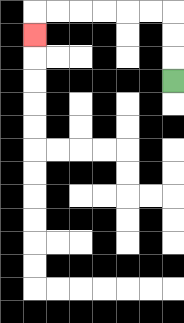{'start': '[7, 3]', 'end': '[1, 1]', 'path_directions': 'U,U,U,L,L,L,L,L,L,D', 'path_coordinates': '[[7, 3], [7, 2], [7, 1], [7, 0], [6, 0], [5, 0], [4, 0], [3, 0], [2, 0], [1, 0], [1, 1]]'}